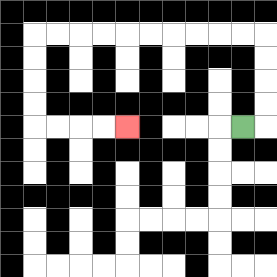{'start': '[10, 5]', 'end': '[5, 5]', 'path_directions': 'R,U,U,U,U,L,L,L,L,L,L,L,L,L,L,D,D,D,D,R,R,R,R', 'path_coordinates': '[[10, 5], [11, 5], [11, 4], [11, 3], [11, 2], [11, 1], [10, 1], [9, 1], [8, 1], [7, 1], [6, 1], [5, 1], [4, 1], [3, 1], [2, 1], [1, 1], [1, 2], [1, 3], [1, 4], [1, 5], [2, 5], [3, 5], [4, 5], [5, 5]]'}